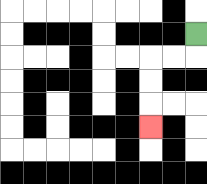{'start': '[8, 1]', 'end': '[6, 5]', 'path_directions': 'D,L,L,D,D,D', 'path_coordinates': '[[8, 1], [8, 2], [7, 2], [6, 2], [6, 3], [6, 4], [6, 5]]'}